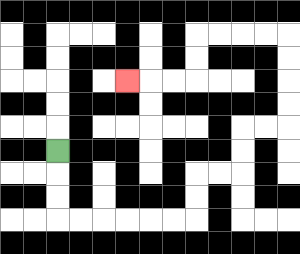{'start': '[2, 6]', 'end': '[5, 3]', 'path_directions': 'D,D,D,R,R,R,R,R,R,U,U,R,R,U,U,R,R,U,U,U,U,L,L,L,L,D,D,L,L,L', 'path_coordinates': '[[2, 6], [2, 7], [2, 8], [2, 9], [3, 9], [4, 9], [5, 9], [6, 9], [7, 9], [8, 9], [8, 8], [8, 7], [9, 7], [10, 7], [10, 6], [10, 5], [11, 5], [12, 5], [12, 4], [12, 3], [12, 2], [12, 1], [11, 1], [10, 1], [9, 1], [8, 1], [8, 2], [8, 3], [7, 3], [6, 3], [5, 3]]'}